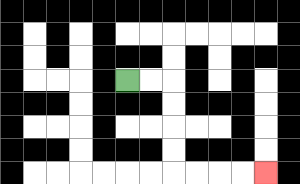{'start': '[5, 3]', 'end': '[11, 7]', 'path_directions': 'R,R,D,D,D,D,R,R,R,R', 'path_coordinates': '[[5, 3], [6, 3], [7, 3], [7, 4], [7, 5], [7, 6], [7, 7], [8, 7], [9, 7], [10, 7], [11, 7]]'}